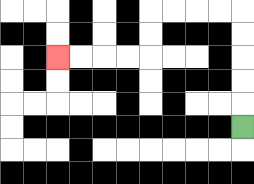{'start': '[10, 5]', 'end': '[2, 2]', 'path_directions': 'U,U,U,U,U,L,L,L,L,D,D,L,L,L,L', 'path_coordinates': '[[10, 5], [10, 4], [10, 3], [10, 2], [10, 1], [10, 0], [9, 0], [8, 0], [7, 0], [6, 0], [6, 1], [6, 2], [5, 2], [4, 2], [3, 2], [2, 2]]'}